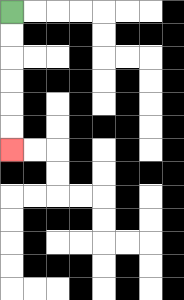{'start': '[0, 0]', 'end': '[0, 6]', 'path_directions': 'D,D,D,D,D,D', 'path_coordinates': '[[0, 0], [0, 1], [0, 2], [0, 3], [0, 4], [0, 5], [0, 6]]'}